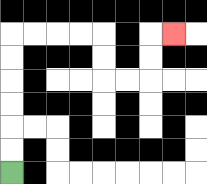{'start': '[0, 7]', 'end': '[7, 1]', 'path_directions': 'U,U,U,U,U,U,R,R,R,R,D,D,R,R,U,U,R', 'path_coordinates': '[[0, 7], [0, 6], [0, 5], [0, 4], [0, 3], [0, 2], [0, 1], [1, 1], [2, 1], [3, 1], [4, 1], [4, 2], [4, 3], [5, 3], [6, 3], [6, 2], [6, 1], [7, 1]]'}